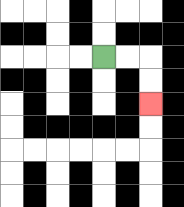{'start': '[4, 2]', 'end': '[6, 4]', 'path_directions': 'R,R,D,D', 'path_coordinates': '[[4, 2], [5, 2], [6, 2], [6, 3], [6, 4]]'}